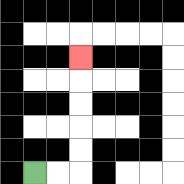{'start': '[1, 7]', 'end': '[3, 2]', 'path_directions': 'R,R,U,U,U,U,U', 'path_coordinates': '[[1, 7], [2, 7], [3, 7], [3, 6], [3, 5], [3, 4], [3, 3], [3, 2]]'}